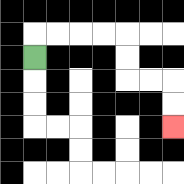{'start': '[1, 2]', 'end': '[7, 5]', 'path_directions': 'U,R,R,R,R,D,D,R,R,D,D', 'path_coordinates': '[[1, 2], [1, 1], [2, 1], [3, 1], [4, 1], [5, 1], [5, 2], [5, 3], [6, 3], [7, 3], [7, 4], [7, 5]]'}